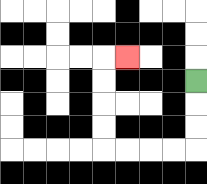{'start': '[8, 3]', 'end': '[5, 2]', 'path_directions': 'D,D,D,L,L,L,L,U,U,U,U,R', 'path_coordinates': '[[8, 3], [8, 4], [8, 5], [8, 6], [7, 6], [6, 6], [5, 6], [4, 6], [4, 5], [4, 4], [4, 3], [4, 2], [5, 2]]'}